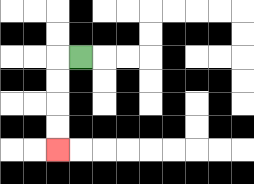{'start': '[3, 2]', 'end': '[2, 6]', 'path_directions': 'L,D,D,D,D', 'path_coordinates': '[[3, 2], [2, 2], [2, 3], [2, 4], [2, 5], [2, 6]]'}